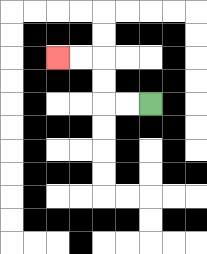{'start': '[6, 4]', 'end': '[2, 2]', 'path_directions': 'L,L,U,U,L,L', 'path_coordinates': '[[6, 4], [5, 4], [4, 4], [4, 3], [4, 2], [3, 2], [2, 2]]'}